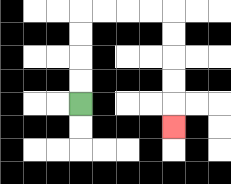{'start': '[3, 4]', 'end': '[7, 5]', 'path_directions': 'U,U,U,U,R,R,R,R,D,D,D,D,D', 'path_coordinates': '[[3, 4], [3, 3], [3, 2], [3, 1], [3, 0], [4, 0], [5, 0], [6, 0], [7, 0], [7, 1], [7, 2], [7, 3], [7, 4], [7, 5]]'}